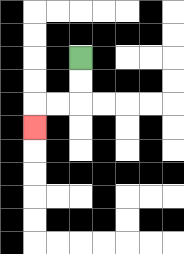{'start': '[3, 2]', 'end': '[1, 5]', 'path_directions': 'D,D,L,L,D', 'path_coordinates': '[[3, 2], [3, 3], [3, 4], [2, 4], [1, 4], [1, 5]]'}